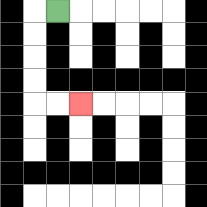{'start': '[2, 0]', 'end': '[3, 4]', 'path_directions': 'L,D,D,D,D,R,R', 'path_coordinates': '[[2, 0], [1, 0], [1, 1], [1, 2], [1, 3], [1, 4], [2, 4], [3, 4]]'}